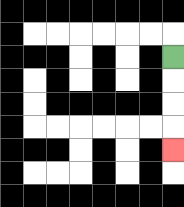{'start': '[7, 2]', 'end': '[7, 6]', 'path_directions': 'D,D,D,D', 'path_coordinates': '[[7, 2], [7, 3], [7, 4], [7, 5], [7, 6]]'}